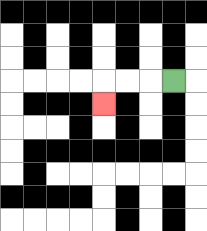{'start': '[7, 3]', 'end': '[4, 4]', 'path_directions': 'L,L,L,D', 'path_coordinates': '[[7, 3], [6, 3], [5, 3], [4, 3], [4, 4]]'}